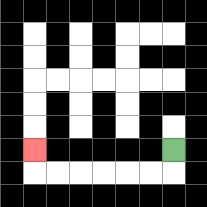{'start': '[7, 6]', 'end': '[1, 6]', 'path_directions': 'D,L,L,L,L,L,L,U', 'path_coordinates': '[[7, 6], [7, 7], [6, 7], [5, 7], [4, 7], [3, 7], [2, 7], [1, 7], [1, 6]]'}